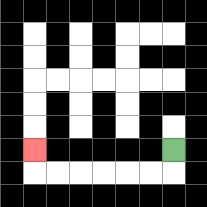{'start': '[7, 6]', 'end': '[1, 6]', 'path_directions': 'D,L,L,L,L,L,L,U', 'path_coordinates': '[[7, 6], [7, 7], [6, 7], [5, 7], [4, 7], [3, 7], [2, 7], [1, 7], [1, 6]]'}